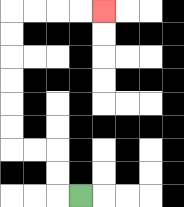{'start': '[3, 8]', 'end': '[4, 0]', 'path_directions': 'L,U,U,L,L,U,U,U,U,U,U,R,R,R,R', 'path_coordinates': '[[3, 8], [2, 8], [2, 7], [2, 6], [1, 6], [0, 6], [0, 5], [0, 4], [0, 3], [0, 2], [0, 1], [0, 0], [1, 0], [2, 0], [3, 0], [4, 0]]'}